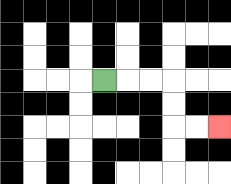{'start': '[4, 3]', 'end': '[9, 5]', 'path_directions': 'R,R,R,D,D,R,R', 'path_coordinates': '[[4, 3], [5, 3], [6, 3], [7, 3], [7, 4], [7, 5], [8, 5], [9, 5]]'}